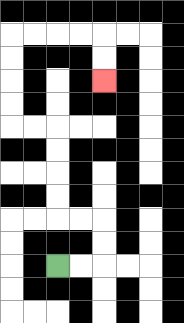{'start': '[2, 11]', 'end': '[4, 3]', 'path_directions': 'R,R,U,U,L,L,U,U,U,U,L,L,U,U,U,U,R,R,R,R,D,D', 'path_coordinates': '[[2, 11], [3, 11], [4, 11], [4, 10], [4, 9], [3, 9], [2, 9], [2, 8], [2, 7], [2, 6], [2, 5], [1, 5], [0, 5], [0, 4], [0, 3], [0, 2], [0, 1], [1, 1], [2, 1], [3, 1], [4, 1], [4, 2], [4, 3]]'}